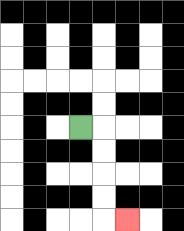{'start': '[3, 5]', 'end': '[5, 9]', 'path_directions': 'R,D,D,D,D,R', 'path_coordinates': '[[3, 5], [4, 5], [4, 6], [4, 7], [4, 8], [4, 9], [5, 9]]'}